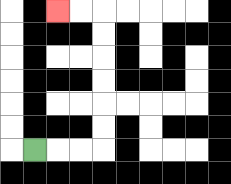{'start': '[1, 6]', 'end': '[2, 0]', 'path_directions': 'R,R,R,U,U,U,U,U,U,L,L', 'path_coordinates': '[[1, 6], [2, 6], [3, 6], [4, 6], [4, 5], [4, 4], [4, 3], [4, 2], [4, 1], [4, 0], [3, 0], [2, 0]]'}